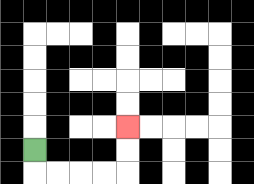{'start': '[1, 6]', 'end': '[5, 5]', 'path_directions': 'D,R,R,R,R,U,U', 'path_coordinates': '[[1, 6], [1, 7], [2, 7], [3, 7], [4, 7], [5, 7], [5, 6], [5, 5]]'}